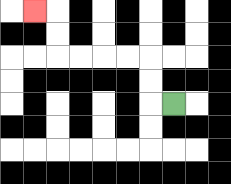{'start': '[7, 4]', 'end': '[1, 0]', 'path_directions': 'L,U,U,L,L,L,L,U,U,L', 'path_coordinates': '[[7, 4], [6, 4], [6, 3], [6, 2], [5, 2], [4, 2], [3, 2], [2, 2], [2, 1], [2, 0], [1, 0]]'}